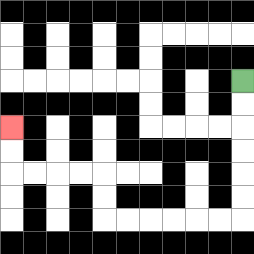{'start': '[10, 3]', 'end': '[0, 5]', 'path_directions': 'D,D,D,D,D,D,L,L,L,L,L,L,U,U,L,L,L,L,U,U', 'path_coordinates': '[[10, 3], [10, 4], [10, 5], [10, 6], [10, 7], [10, 8], [10, 9], [9, 9], [8, 9], [7, 9], [6, 9], [5, 9], [4, 9], [4, 8], [4, 7], [3, 7], [2, 7], [1, 7], [0, 7], [0, 6], [0, 5]]'}